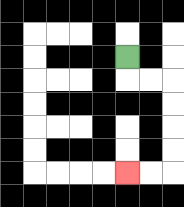{'start': '[5, 2]', 'end': '[5, 7]', 'path_directions': 'D,R,R,D,D,D,D,L,L', 'path_coordinates': '[[5, 2], [5, 3], [6, 3], [7, 3], [7, 4], [7, 5], [7, 6], [7, 7], [6, 7], [5, 7]]'}